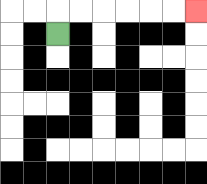{'start': '[2, 1]', 'end': '[8, 0]', 'path_directions': 'U,R,R,R,R,R,R', 'path_coordinates': '[[2, 1], [2, 0], [3, 0], [4, 0], [5, 0], [6, 0], [7, 0], [8, 0]]'}